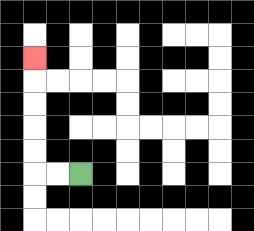{'start': '[3, 7]', 'end': '[1, 2]', 'path_directions': 'L,L,U,U,U,U,U', 'path_coordinates': '[[3, 7], [2, 7], [1, 7], [1, 6], [1, 5], [1, 4], [1, 3], [1, 2]]'}